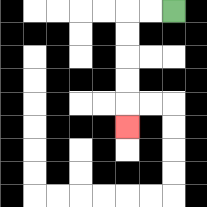{'start': '[7, 0]', 'end': '[5, 5]', 'path_directions': 'L,L,D,D,D,D,D', 'path_coordinates': '[[7, 0], [6, 0], [5, 0], [5, 1], [5, 2], [5, 3], [5, 4], [5, 5]]'}